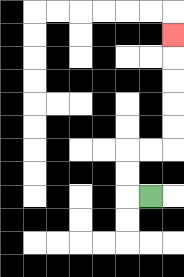{'start': '[6, 8]', 'end': '[7, 1]', 'path_directions': 'L,U,U,R,R,U,U,U,U,U', 'path_coordinates': '[[6, 8], [5, 8], [5, 7], [5, 6], [6, 6], [7, 6], [7, 5], [7, 4], [7, 3], [7, 2], [7, 1]]'}